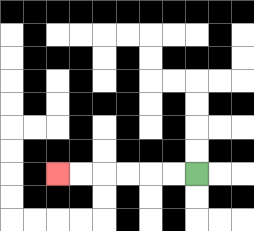{'start': '[8, 7]', 'end': '[2, 7]', 'path_directions': 'L,L,L,L,L,L', 'path_coordinates': '[[8, 7], [7, 7], [6, 7], [5, 7], [4, 7], [3, 7], [2, 7]]'}